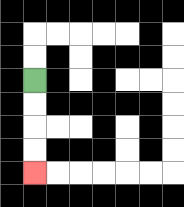{'start': '[1, 3]', 'end': '[1, 7]', 'path_directions': 'D,D,D,D', 'path_coordinates': '[[1, 3], [1, 4], [1, 5], [1, 6], [1, 7]]'}